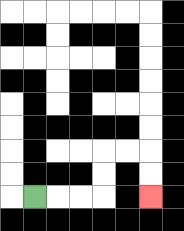{'start': '[1, 8]', 'end': '[6, 8]', 'path_directions': 'R,R,R,U,U,R,R,D,D', 'path_coordinates': '[[1, 8], [2, 8], [3, 8], [4, 8], [4, 7], [4, 6], [5, 6], [6, 6], [6, 7], [6, 8]]'}